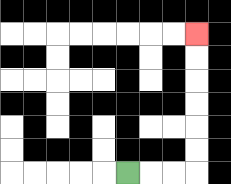{'start': '[5, 7]', 'end': '[8, 1]', 'path_directions': 'R,R,R,U,U,U,U,U,U', 'path_coordinates': '[[5, 7], [6, 7], [7, 7], [8, 7], [8, 6], [8, 5], [8, 4], [8, 3], [8, 2], [8, 1]]'}